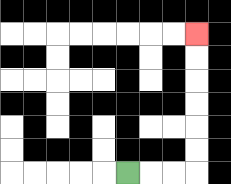{'start': '[5, 7]', 'end': '[8, 1]', 'path_directions': 'R,R,R,U,U,U,U,U,U', 'path_coordinates': '[[5, 7], [6, 7], [7, 7], [8, 7], [8, 6], [8, 5], [8, 4], [8, 3], [8, 2], [8, 1]]'}